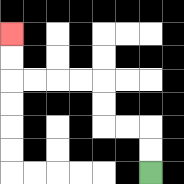{'start': '[6, 7]', 'end': '[0, 1]', 'path_directions': 'U,U,L,L,U,U,L,L,L,L,U,U', 'path_coordinates': '[[6, 7], [6, 6], [6, 5], [5, 5], [4, 5], [4, 4], [4, 3], [3, 3], [2, 3], [1, 3], [0, 3], [0, 2], [0, 1]]'}